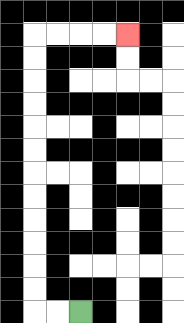{'start': '[3, 13]', 'end': '[5, 1]', 'path_directions': 'L,L,U,U,U,U,U,U,U,U,U,U,U,U,R,R,R,R', 'path_coordinates': '[[3, 13], [2, 13], [1, 13], [1, 12], [1, 11], [1, 10], [1, 9], [1, 8], [1, 7], [1, 6], [1, 5], [1, 4], [1, 3], [1, 2], [1, 1], [2, 1], [3, 1], [4, 1], [5, 1]]'}